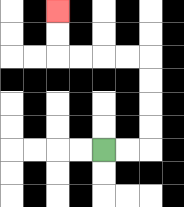{'start': '[4, 6]', 'end': '[2, 0]', 'path_directions': 'R,R,U,U,U,U,L,L,L,L,U,U', 'path_coordinates': '[[4, 6], [5, 6], [6, 6], [6, 5], [6, 4], [6, 3], [6, 2], [5, 2], [4, 2], [3, 2], [2, 2], [2, 1], [2, 0]]'}